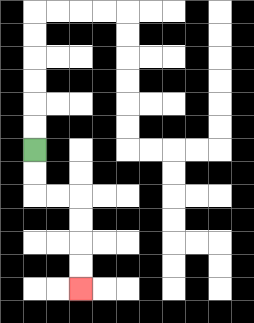{'start': '[1, 6]', 'end': '[3, 12]', 'path_directions': 'D,D,R,R,D,D,D,D', 'path_coordinates': '[[1, 6], [1, 7], [1, 8], [2, 8], [3, 8], [3, 9], [3, 10], [3, 11], [3, 12]]'}